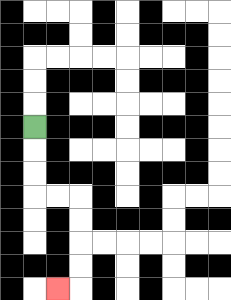{'start': '[1, 5]', 'end': '[2, 12]', 'path_directions': 'D,D,D,R,R,D,D,D,D,L', 'path_coordinates': '[[1, 5], [1, 6], [1, 7], [1, 8], [2, 8], [3, 8], [3, 9], [3, 10], [3, 11], [3, 12], [2, 12]]'}